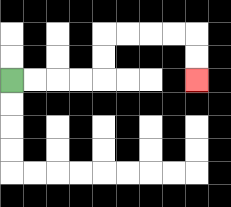{'start': '[0, 3]', 'end': '[8, 3]', 'path_directions': 'R,R,R,R,U,U,R,R,R,R,D,D', 'path_coordinates': '[[0, 3], [1, 3], [2, 3], [3, 3], [4, 3], [4, 2], [4, 1], [5, 1], [6, 1], [7, 1], [8, 1], [8, 2], [8, 3]]'}